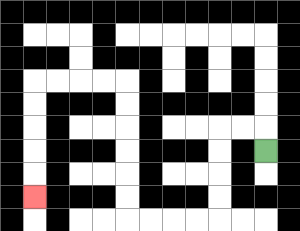{'start': '[11, 6]', 'end': '[1, 8]', 'path_directions': 'U,L,L,D,D,D,D,L,L,L,L,U,U,U,U,U,U,L,L,L,L,D,D,D,D,D', 'path_coordinates': '[[11, 6], [11, 5], [10, 5], [9, 5], [9, 6], [9, 7], [9, 8], [9, 9], [8, 9], [7, 9], [6, 9], [5, 9], [5, 8], [5, 7], [5, 6], [5, 5], [5, 4], [5, 3], [4, 3], [3, 3], [2, 3], [1, 3], [1, 4], [1, 5], [1, 6], [1, 7], [1, 8]]'}